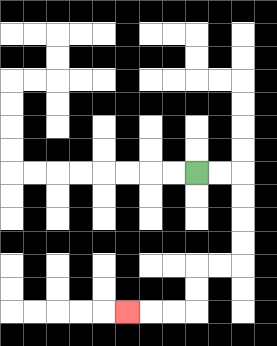{'start': '[8, 7]', 'end': '[5, 13]', 'path_directions': 'R,R,D,D,D,D,L,L,D,D,L,L,L', 'path_coordinates': '[[8, 7], [9, 7], [10, 7], [10, 8], [10, 9], [10, 10], [10, 11], [9, 11], [8, 11], [8, 12], [8, 13], [7, 13], [6, 13], [5, 13]]'}